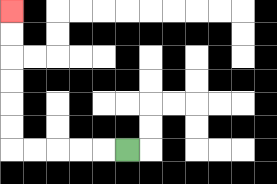{'start': '[5, 6]', 'end': '[0, 0]', 'path_directions': 'L,L,L,L,L,U,U,U,U,U,U', 'path_coordinates': '[[5, 6], [4, 6], [3, 6], [2, 6], [1, 6], [0, 6], [0, 5], [0, 4], [0, 3], [0, 2], [0, 1], [0, 0]]'}